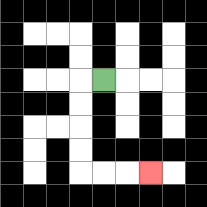{'start': '[4, 3]', 'end': '[6, 7]', 'path_directions': 'L,D,D,D,D,R,R,R', 'path_coordinates': '[[4, 3], [3, 3], [3, 4], [3, 5], [3, 6], [3, 7], [4, 7], [5, 7], [6, 7]]'}